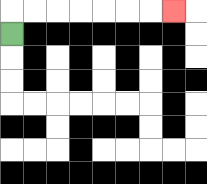{'start': '[0, 1]', 'end': '[7, 0]', 'path_directions': 'U,R,R,R,R,R,R,R', 'path_coordinates': '[[0, 1], [0, 0], [1, 0], [2, 0], [3, 0], [4, 0], [5, 0], [6, 0], [7, 0]]'}